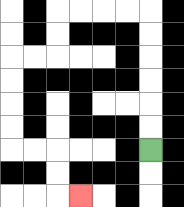{'start': '[6, 6]', 'end': '[3, 8]', 'path_directions': 'U,U,U,U,U,U,L,L,L,L,D,D,L,L,D,D,D,D,R,R,D,D,R', 'path_coordinates': '[[6, 6], [6, 5], [6, 4], [6, 3], [6, 2], [6, 1], [6, 0], [5, 0], [4, 0], [3, 0], [2, 0], [2, 1], [2, 2], [1, 2], [0, 2], [0, 3], [0, 4], [0, 5], [0, 6], [1, 6], [2, 6], [2, 7], [2, 8], [3, 8]]'}